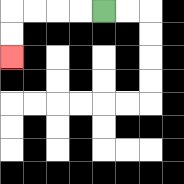{'start': '[4, 0]', 'end': '[0, 2]', 'path_directions': 'L,L,L,L,D,D', 'path_coordinates': '[[4, 0], [3, 0], [2, 0], [1, 0], [0, 0], [0, 1], [0, 2]]'}